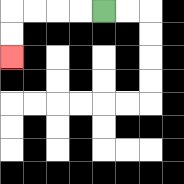{'start': '[4, 0]', 'end': '[0, 2]', 'path_directions': 'L,L,L,L,D,D', 'path_coordinates': '[[4, 0], [3, 0], [2, 0], [1, 0], [0, 0], [0, 1], [0, 2]]'}